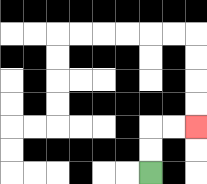{'start': '[6, 7]', 'end': '[8, 5]', 'path_directions': 'U,U,R,R', 'path_coordinates': '[[6, 7], [6, 6], [6, 5], [7, 5], [8, 5]]'}